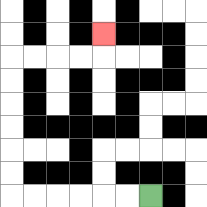{'start': '[6, 8]', 'end': '[4, 1]', 'path_directions': 'L,L,L,L,L,L,U,U,U,U,U,U,R,R,R,R,U', 'path_coordinates': '[[6, 8], [5, 8], [4, 8], [3, 8], [2, 8], [1, 8], [0, 8], [0, 7], [0, 6], [0, 5], [0, 4], [0, 3], [0, 2], [1, 2], [2, 2], [3, 2], [4, 2], [4, 1]]'}